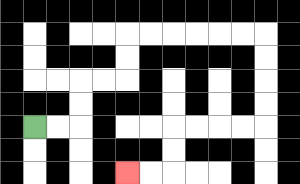{'start': '[1, 5]', 'end': '[5, 7]', 'path_directions': 'R,R,U,U,R,R,U,U,R,R,R,R,R,R,D,D,D,D,L,L,L,L,D,D,L,L', 'path_coordinates': '[[1, 5], [2, 5], [3, 5], [3, 4], [3, 3], [4, 3], [5, 3], [5, 2], [5, 1], [6, 1], [7, 1], [8, 1], [9, 1], [10, 1], [11, 1], [11, 2], [11, 3], [11, 4], [11, 5], [10, 5], [9, 5], [8, 5], [7, 5], [7, 6], [7, 7], [6, 7], [5, 7]]'}